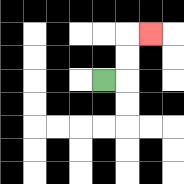{'start': '[4, 3]', 'end': '[6, 1]', 'path_directions': 'R,U,U,R', 'path_coordinates': '[[4, 3], [5, 3], [5, 2], [5, 1], [6, 1]]'}